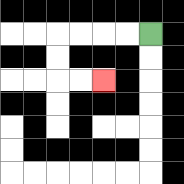{'start': '[6, 1]', 'end': '[4, 3]', 'path_directions': 'L,L,L,L,D,D,R,R', 'path_coordinates': '[[6, 1], [5, 1], [4, 1], [3, 1], [2, 1], [2, 2], [2, 3], [3, 3], [4, 3]]'}